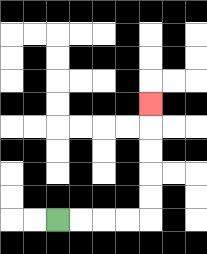{'start': '[2, 9]', 'end': '[6, 4]', 'path_directions': 'R,R,R,R,U,U,U,U,U', 'path_coordinates': '[[2, 9], [3, 9], [4, 9], [5, 9], [6, 9], [6, 8], [6, 7], [6, 6], [6, 5], [6, 4]]'}